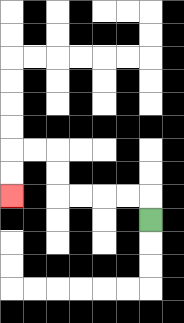{'start': '[6, 9]', 'end': '[0, 8]', 'path_directions': 'U,L,L,L,L,U,U,L,L,D,D', 'path_coordinates': '[[6, 9], [6, 8], [5, 8], [4, 8], [3, 8], [2, 8], [2, 7], [2, 6], [1, 6], [0, 6], [0, 7], [0, 8]]'}